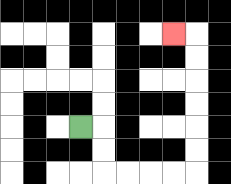{'start': '[3, 5]', 'end': '[7, 1]', 'path_directions': 'R,D,D,R,R,R,R,U,U,U,U,U,U,L', 'path_coordinates': '[[3, 5], [4, 5], [4, 6], [4, 7], [5, 7], [6, 7], [7, 7], [8, 7], [8, 6], [8, 5], [8, 4], [8, 3], [8, 2], [8, 1], [7, 1]]'}